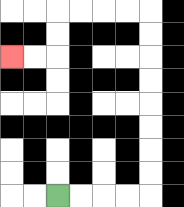{'start': '[2, 8]', 'end': '[0, 2]', 'path_directions': 'R,R,R,R,U,U,U,U,U,U,U,U,L,L,L,L,D,D,L,L', 'path_coordinates': '[[2, 8], [3, 8], [4, 8], [5, 8], [6, 8], [6, 7], [6, 6], [6, 5], [6, 4], [6, 3], [6, 2], [6, 1], [6, 0], [5, 0], [4, 0], [3, 0], [2, 0], [2, 1], [2, 2], [1, 2], [0, 2]]'}